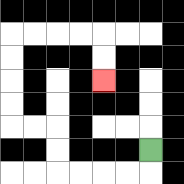{'start': '[6, 6]', 'end': '[4, 3]', 'path_directions': 'D,L,L,L,L,U,U,L,L,U,U,U,U,R,R,R,R,D,D', 'path_coordinates': '[[6, 6], [6, 7], [5, 7], [4, 7], [3, 7], [2, 7], [2, 6], [2, 5], [1, 5], [0, 5], [0, 4], [0, 3], [0, 2], [0, 1], [1, 1], [2, 1], [3, 1], [4, 1], [4, 2], [4, 3]]'}